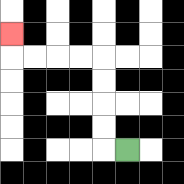{'start': '[5, 6]', 'end': '[0, 1]', 'path_directions': 'L,U,U,U,U,L,L,L,L,U', 'path_coordinates': '[[5, 6], [4, 6], [4, 5], [4, 4], [4, 3], [4, 2], [3, 2], [2, 2], [1, 2], [0, 2], [0, 1]]'}